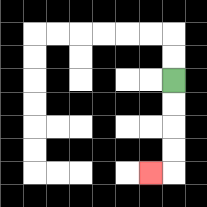{'start': '[7, 3]', 'end': '[6, 7]', 'path_directions': 'D,D,D,D,L', 'path_coordinates': '[[7, 3], [7, 4], [7, 5], [7, 6], [7, 7], [6, 7]]'}